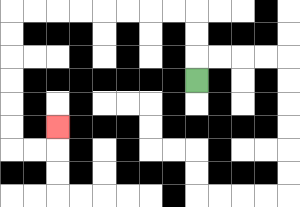{'start': '[8, 3]', 'end': '[2, 5]', 'path_directions': 'U,U,U,L,L,L,L,L,L,L,L,D,D,D,D,D,D,R,R,U', 'path_coordinates': '[[8, 3], [8, 2], [8, 1], [8, 0], [7, 0], [6, 0], [5, 0], [4, 0], [3, 0], [2, 0], [1, 0], [0, 0], [0, 1], [0, 2], [0, 3], [0, 4], [0, 5], [0, 6], [1, 6], [2, 6], [2, 5]]'}